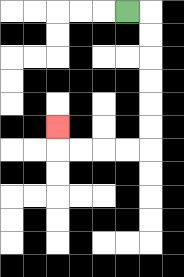{'start': '[5, 0]', 'end': '[2, 5]', 'path_directions': 'R,D,D,D,D,D,D,L,L,L,L,U', 'path_coordinates': '[[5, 0], [6, 0], [6, 1], [6, 2], [6, 3], [6, 4], [6, 5], [6, 6], [5, 6], [4, 6], [3, 6], [2, 6], [2, 5]]'}